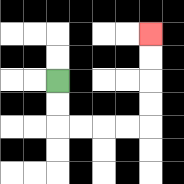{'start': '[2, 3]', 'end': '[6, 1]', 'path_directions': 'D,D,R,R,R,R,U,U,U,U', 'path_coordinates': '[[2, 3], [2, 4], [2, 5], [3, 5], [4, 5], [5, 5], [6, 5], [6, 4], [6, 3], [6, 2], [6, 1]]'}